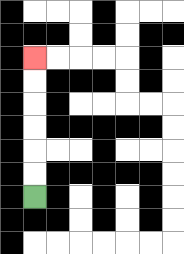{'start': '[1, 8]', 'end': '[1, 2]', 'path_directions': 'U,U,U,U,U,U', 'path_coordinates': '[[1, 8], [1, 7], [1, 6], [1, 5], [1, 4], [1, 3], [1, 2]]'}